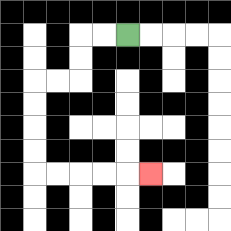{'start': '[5, 1]', 'end': '[6, 7]', 'path_directions': 'L,L,D,D,L,L,D,D,D,D,R,R,R,R,R', 'path_coordinates': '[[5, 1], [4, 1], [3, 1], [3, 2], [3, 3], [2, 3], [1, 3], [1, 4], [1, 5], [1, 6], [1, 7], [2, 7], [3, 7], [4, 7], [5, 7], [6, 7]]'}